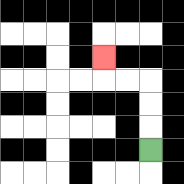{'start': '[6, 6]', 'end': '[4, 2]', 'path_directions': 'U,U,U,L,L,U', 'path_coordinates': '[[6, 6], [6, 5], [6, 4], [6, 3], [5, 3], [4, 3], [4, 2]]'}